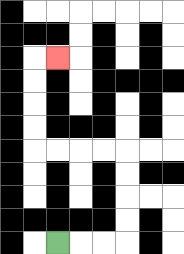{'start': '[2, 10]', 'end': '[2, 2]', 'path_directions': 'R,R,R,U,U,U,U,L,L,L,L,U,U,U,U,R', 'path_coordinates': '[[2, 10], [3, 10], [4, 10], [5, 10], [5, 9], [5, 8], [5, 7], [5, 6], [4, 6], [3, 6], [2, 6], [1, 6], [1, 5], [1, 4], [1, 3], [1, 2], [2, 2]]'}